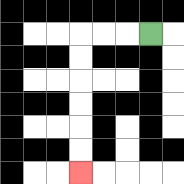{'start': '[6, 1]', 'end': '[3, 7]', 'path_directions': 'L,L,L,D,D,D,D,D,D', 'path_coordinates': '[[6, 1], [5, 1], [4, 1], [3, 1], [3, 2], [3, 3], [3, 4], [3, 5], [3, 6], [3, 7]]'}